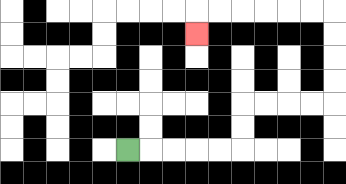{'start': '[5, 6]', 'end': '[8, 1]', 'path_directions': 'R,R,R,R,R,U,U,R,R,R,R,U,U,U,U,L,L,L,L,L,L,D', 'path_coordinates': '[[5, 6], [6, 6], [7, 6], [8, 6], [9, 6], [10, 6], [10, 5], [10, 4], [11, 4], [12, 4], [13, 4], [14, 4], [14, 3], [14, 2], [14, 1], [14, 0], [13, 0], [12, 0], [11, 0], [10, 0], [9, 0], [8, 0], [8, 1]]'}